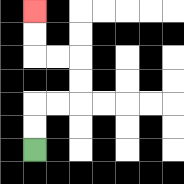{'start': '[1, 6]', 'end': '[1, 0]', 'path_directions': 'U,U,R,R,U,U,L,L,U,U', 'path_coordinates': '[[1, 6], [1, 5], [1, 4], [2, 4], [3, 4], [3, 3], [3, 2], [2, 2], [1, 2], [1, 1], [1, 0]]'}